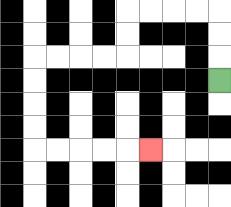{'start': '[9, 3]', 'end': '[6, 6]', 'path_directions': 'U,U,U,L,L,L,L,D,D,L,L,L,L,D,D,D,D,R,R,R,R,R', 'path_coordinates': '[[9, 3], [9, 2], [9, 1], [9, 0], [8, 0], [7, 0], [6, 0], [5, 0], [5, 1], [5, 2], [4, 2], [3, 2], [2, 2], [1, 2], [1, 3], [1, 4], [1, 5], [1, 6], [2, 6], [3, 6], [4, 6], [5, 6], [6, 6]]'}